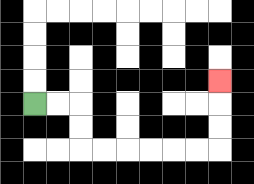{'start': '[1, 4]', 'end': '[9, 3]', 'path_directions': 'R,R,D,D,R,R,R,R,R,R,U,U,U', 'path_coordinates': '[[1, 4], [2, 4], [3, 4], [3, 5], [3, 6], [4, 6], [5, 6], [6, 6], [7, 6], [8, 6], [9, 6], [9, 5], [9, 4], [9, 3]]'}